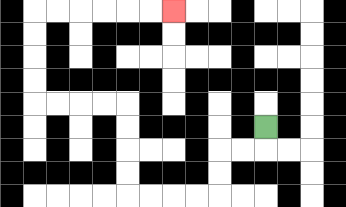{'start': '[11, 5]', 'end': '[7, 0]', 'path_directions': 'D,L,L,D,D,L,L,L,L,U,U,U,U,L,L,L,L,U,U,U,U,R,R,R,R,R,R', 'path_coordinates': '[[11, 5], [11, 6], [10, 6], [9, 6], [9, 7], [9, 8], [8, 8], [7, 8], [6, 8], [5, 8], [5, 7], [5, 6], [5, 5], [5, 4], [4, 4], [3, 4], [2, 4], [1, 4], [1, 3], [1, 2], [1, 1], [1, 0], [2, 0], [3, 0], [4, 0], [5, 0], [6, 0], [7, 0]]'}